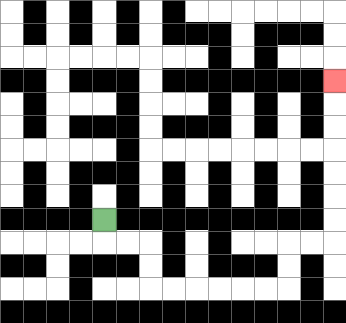{'start': '[4, 9]', 'end': '[14, 3]', 'path_directions': 'D,R,R,D,D,R,R,R,R,R,R,U,U,R,R,U,U,U,U,U,U,U', 'path_coordinates': '[[4, 9], [4, 10], [5, 10], [6, 10], [6, 11], [6, 12], [7, 12], [8, 12], [9, 12], [10, 12], [11, 12], [12, 12], [12, 11], [12, 10], [13, 10], [14, 10], [14, 9], [14, 8], [14, 7], [14, 6], [14, 5], [14, 4], [14, 3]]'}